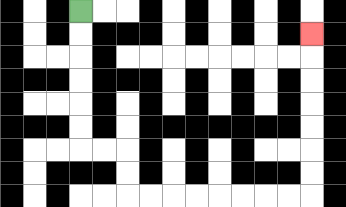{'start': '[3, 0]', 'end': '[13, 1]', 'path_directions': 'D,D,D,D,D,D,R,R,D,D,R,R,R,R,R,R,R,R,U,U,U,U,U,U,U', 'path_coordinates': '[[3, 0], [3, 1], [3, 2], [3, 3], [3, 4], [3, 5], [3, 6], [4, 6], [5, 6], [5, 7], [5, 8], [6, 8], [7, 8], [8, 8], [9, 8], [10, 8], [11, 8], [12, 8], [13, 8], [13, 7], [13, 6], [13, 5], [13, 4], [13, 3], [13, 2], [13, 1]]'}